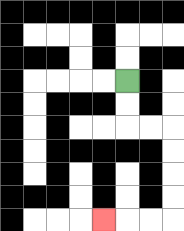{'start': '[5, 3]', 'end': '[4, 9]', 'path_directions': 'D,D,R,R,D,D,D,D,L,L,L', 'path_coordinates': '[[5, 3], [5, 4], [5, 5], [6, 5], [7, 5], [7, 6], [7, 7], [7, 8], [7, 9], [6, 9], [5, 9], [4, 9]]'}